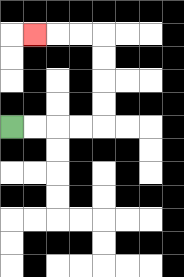{'start': '[0, 5]', 'end': '[1, 1]', 'path_directions': 'R,R,R,R,U,U,U,U,L,L,L', 'path_coordinates': '[[0, 5], [1, 5], [2, 5], [3, 5], [4, 5], [4, 4], [4, 3], [4, 2], [4, 1], [3, 1], [2, 1], [1, 1]]'}